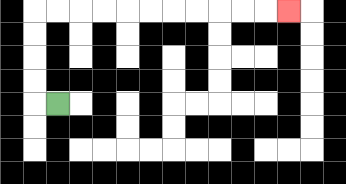{'start': '[2, 4]', 'end': '[12, 0]', 'path_directions': 'L,U,U,U,U,R,R,R,R,R,R,R,R,R,R,R', 'path_coordinates': '[[2, 4], [1, 4], [1, 3], [1, 2], [1, 1], [1, 0], [2, 0], [3, 0], [4, 0], [5, 0], [6, 0], [7, 0], [8, 0], [9, 0], [10, 0], [11, 0], [12, 0]]'}